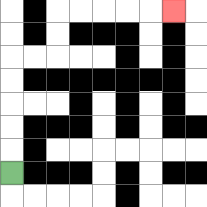{'start': '[0, 7]', 'end': '[7, 0]', 'path_directions': 'U,U,U,U,U,R,R,U,U,R,R,R,R,R', 'path_coordinates': '[[0, 7], [0, 6], [0, 5], [0, 4], [0, 3], [0, 2], [1, 2], [2, 2], [2, 1], [2, 0], [3, 0], [4, 0], [5, 0], [6, 0], [7, 0]]'}